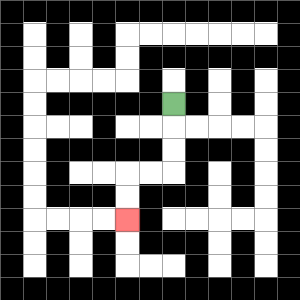{'start': '[7, 4]', 'end': '[5, 9]', 'path_directions': 'D,D,D,L,L,D,D', 'path_coordinates': '[[7, 4], [7, 5], [7, 6], [7, 7], [6, 7], [5, 7], [5, 8], [5, 9]]'}